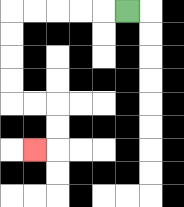{'start': '[5, 0]', 'end': '[1, 6]', 'path_directions': 'L,L,L,L,L,D,D,D,D,R,R,D,D,L', 'path_coordinates': '[[5, 0], [4, 0], [3, 0], [2, 0], [1, 0], [0, 0], [0, 1], [0, 2], [0, 3], [0, 4], [1, 4], [2, 4], [2, 5], [2, 6], [1, 6]]'}